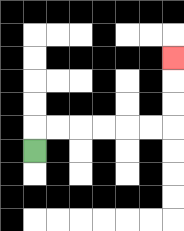{'start': '[1, 6]', 'end': '[7, 2]', 'path_directions': 'U,R,R,R,R,R,R,U,U,U', 'path_coordinates': '[[1, 6], [1, 5], [2, 5], [3, 5], [4, 5], [5, 5], [6, 5], [7, 5], [7, 4], [7, 3], [7, 2]]'}